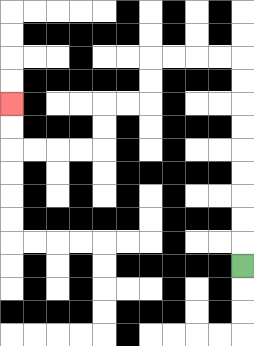{'start': '[10, 11]', 'end': '[0, 4]', 'path_directions': 'U,U,U,U,U,U,U,U,U,L,L,L,L,D,D,L,L,D,D,L,L,L,L,U,U', 'path_coordinates': '[[10, 11], [10, 10], [10, 9], [10, 8], [10, 7], [10, 6], [10, 5], [10, 4], [10, 3], [10, 2], [9, 2], [8, 2], [7, 2], [6, 2], [6, 3], [6, 4], [5, 4], [4, 4], [4, 5], [4, 6], [3, 6], [2, 6], [1, 6], [0, 6], [0, 5], [0, 4]]'}